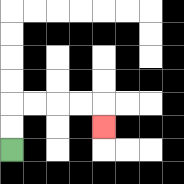{'start': '[0, 6]', 'end': '[4, 5]', 'path_directions': 'U,U,R,R,R,R,D', 'path_coordinates': '[[0, 6], [0, 5], [0, 4], [1, 4], [2, 4], [3, 4], [4, 4], [4, 5]]'}